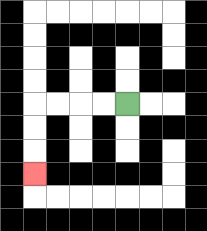{'start': '[5, 4]', 'end': '[1, 7]', 'path_directions': 'L,L,L,L,D,D,D', 'path_coordinates': '[[5, 4], [4, 4], [3, 4], [2, 4], [1, 4], [1, 5], [1, 6], [1, 7]]'}